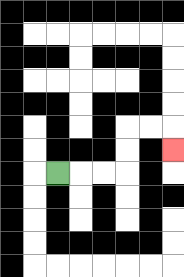{'start': '[2, 7]', 'end': '[7, 6]', 'path_directions': 'R,R,R,U,U,R,R,D', 'path_coordinates': '[[2, 7], [3, 7], [4, 7], [5, 7], [5, 6], [5, 5], [6, 5], [7, 5], [7, 6]]'}